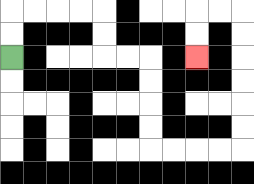{'start': '[0, 2]', 'end': '[8, 2]', 'path_directions': 'U,U,R,R,R,R,D,D,R,R,D,D,D,D,R,R,R,R,U,U,U,U,U,U,L,L,D,D', 'path_coordinates': '[[0, 2], [0, 1], [0, 0], [1, 0], [2, 0], [3, 0], [4, 0], [4, 1], [4, 2], [5, 2], [6, 2], [6, 3], [6, 4], [6, 5], [6, 6], [7, 6], [8, 6], [9, 6], [10, 6], [10, 5], [10, 4], [10, 3], [10, 2], [10, 1], [10, 0], [9, 0], [8, 0], [8, 1], [8, 2]]'}